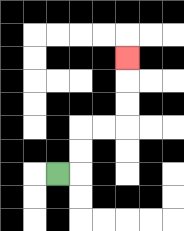{'start': '[2, 7]', 'end': '[5, 2]', 'path_directions': 'R,U,U,R,R,U,U,U', 'path_coordinates': '[[2, 7], [3, 7], [3, 6], [3, 5], [4, 5], [5, 5], [5, 4], [5, 3], [5, 2]]'}